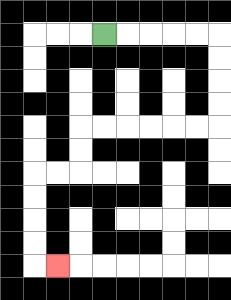{'start': '[4, 1]', 'end': '[2, 11]', 'path_directions': 'R,R,R,R,R,D,D,D,D,L,L,L,L,L,L,D,D,L,L,D,D,D,D,R', 'path_coordinates': '[[4, 1], [5, 1], [6, 1], [7, 1], [8, 1], [9, 1], [9, 2], [9, 3], [9, 4], [9, 5], [8, 5], [7, 5], [6, 5], [5, 5], [4, 5], [3, 5], [3, 6], [3, 7], [2, 7], [1, 7], [1, 8], [1, 9], [1, 10], [1, 11], [2, 11]]'}